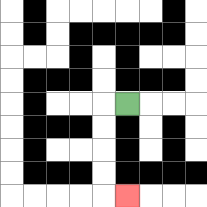{'start': '[5, 4]', 'end': '[5, 8]', 'path_directions': 'L,D,D,D,D,R', 'path_coordinates': '[[5, 4], [4, 4], [4, 5], [4, 6], [4, 7], [4, 8], [5, 8]]'}